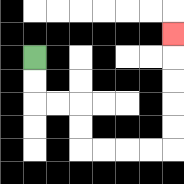{'start': '[1, 2]', 'end': '[7, 1]', 'path_directions': 'D,D,R,R,D,D,R,R,R,R,U,U,U,U,U', 'path_coordinates': '[[1, 2], [1, 3], [1, 4], [2, 4], [3, 4], [3, 5], [3, 6], [4, 6], [5, 6], [6, 6], [7, 6], [7, 5], [7, 4], [7, 3], [7, 2], [7, 1]]'}